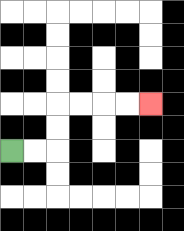{'start': '[0, 6]', 'end': '[6, 4]', 'path_directions': 'R,R,U,U,R,R,R,R', 'path_coordinates': '[[0, 6], [1, 6], [2, 6], [2, 5], [2, 4], [3, 4], [4, 4], [5, 4], [6, 4]]'}